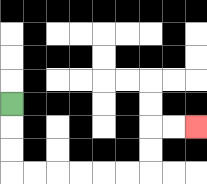{'start': '[0, 4]', 'end': '[8, 5]', 'path_directions': 'D,D,D,R,R,R,R,R,R,U,U,R,R', 'path_coordinates': '[[0, 4], [0, 5], [0, 6], [0, 7], [1, 7], [2, 7], [3, 7], [4, 7], [5, 7], [6, 7], [6, 6], [6, 5], [7, 5], [8, 5]]'}